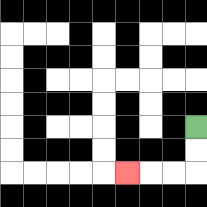{'start': '[8, 5]', 'end': '[5, 7]', 'path_directions': 'D,D,L,L,L', 'path_coordinates': '[[8, 5], [8, 6], [8, 7], [7, 7], [6, 7], [5, 7]]'}